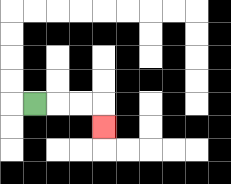{'start': '[1, 4]', 'end': '[4, 5]', 'path_directions': 'R,R,R,D', 'path_coordinates': '[[1, 4], [2, 4], [3, 4], [4, 4], [4, 5]]'}